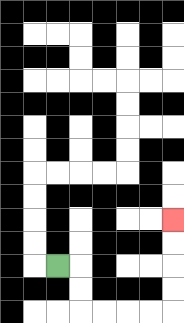{'start': '[2, 11]', 'end': '[7, 9]', 'path_directions': 'R,D,D,R,R,R,R,U,U,U,U', 'path_coordinates': '[[2, 11], [3, 11], [3, 12], [3, 13], [4, 13], [5, 13], [6, 13], [7, 13], [7, 12], [7, 11], [7, 10], [7, 9]]'}